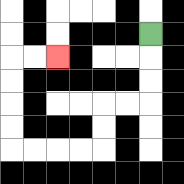{'start': '[6, 1]', 'end': '[2, 2]', 'path_directions': 'D,D,D,L,L,D,D,L,L,L,L,U,U,U,U,R,R', 'path_coordinates': '[[6, 1], [6, 2], [6, 3], [6, 4], [5, 4], [4, 4], [4, 5], [4, 6], [3, 6], [2, 6], [1, 6], [0, 6], [0, 5], [0, 4], [0, 3], [0, 2], [1, 2], [2, 2]]'}